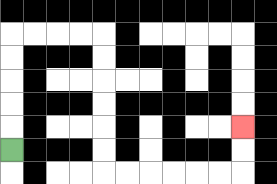{'start': '[0, 6]', 'end': '[10, 5]', 'path_directions': 'U,U,U,U,U,R,R,R,R,D,D,D,D,D,D,R,R,R,R,R,R,U,U', 'path_coordinates': '[[0, 6], [0, 5], [0, 4], [0, 3], [0, 2], [0, 1], [1, 1], [2, 1], [3, 1], [4, 1], [4, 2], [4, 3], [4, 4], [4, 5], [4, 6], [4, 7], [5, 7], [6, 7], [7, 7], [8, 7], [9, 7], [10, 7], [10, 6], [10, 5]]'}